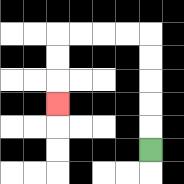{'start': '[6, 6]', 'end': '[2, 4]', 'path_directions': 'U,U,U,U,U,L,L,L,L,D,D,D', 'path_coordinates': '[[6, 6], [6, 5], [6, 4], [6, 3], [6, 2], [6, 1], [5, 1], [4, 1], [3, 1], [2, 1], [2, 2], [2, 3], [2, 4]]'}